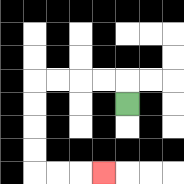{'start': '[5, 4]', 'end': '[4, 7]', 'path_directions': 'U,L,L,L,L,D,D,D,D,R,R,R', 'path_coordinates': '[[5, 4], [5, 3], [4, 3], [3, 3], [2, 3], [1, 3], [1, 4], [1, 5], [1, 6], [1, 7], [2, 7], [3, 7], [4, 7]]'}